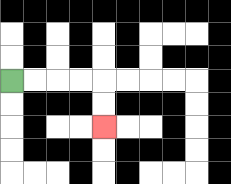{'start': '[0, 3]', 'end': '[4, 5]', 'path_directions': 'R,R,R,R,D,D', 'path_coordinates': '[[0, 3], [1, 3], [2, 3], [3, 3], [4, 3], [4, 4], [4, 5]]'}